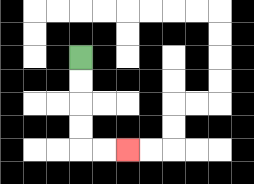{'start': '[3, 2]', 'end': '[5, 6]', 'path_directions': 'D,D,D,D,R,R', 'path_coordinates': '[[3, 2], [3, 3], [3, 4], [3, 5], [3, 6], [4, 6], [5, 6]]'}